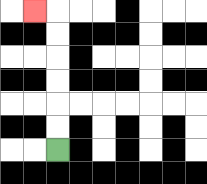{'start': '[2, 6]', 'end': '[1, 0]', 'path_directions': 'U,U,U,U,U,U,L', 'path_coordinates': '[[2, 6], [2, 5], [2, 4], [2, 3], [2, 2], [2, 1], [2, 0], [1, 0]]'}